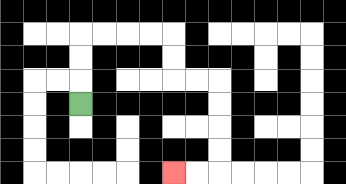{'start': '[3, 4]', 'end': '[7, 7]', 'path_directions': 'U,U,U,R,R,R,R,D,D,R,R,D,D,D,D,L,L', 'path_coordinates': '[[3, 4], [3, 3], [3, 2], [3, 1], [4, 1], [5, 1], [6, 1], [7, 1], [7, 2], [7, 3], [8, 3], [9, 3], [9, 4], [9, 5], [9, 6], [9, 7], [8, 7], [7, 7]]'}